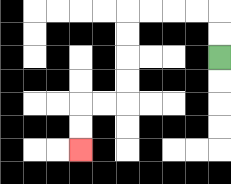{'start': '[9, 2]', 'end': '[3, 6]', 'path_directions': 'U,U,L,L,L,L,D,D,D,D,L,L,D,D', 'path_coordinates': '[[9, 2], [9, 1], [9, 0], [8, 0], [7, 0], [6, 0], [5, 0], [5, 1], [5, 2], [5, 3], [5, 4], [4, 4], [3, 4], [3, 5], [3, 6]]'}